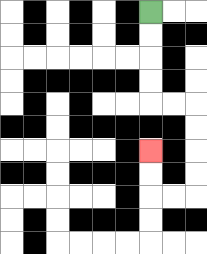{'start': '[6, 0]', 'end': '[6, 6]', 'path_directions': 'D,D,D,D,R,R,D,D,D,D,L,L,U,U', 'path_coordinates': '[[6, 0], [6, 1], [6, 2], [6, 3], [6, 4], [7, 4], [8, 4], [8, 5], [8, 6], [8, 7], [8, 8], [7, 8], [6, 8], [6, 7], [6, 6]]'}